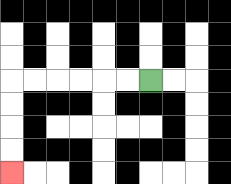{'start': '[6, 3]', 'end': '[0, 7]', 'path_directions': 'L,L,L,L,L,L,D,D,D,D', 'path_coordinates': '[[6, 3], [5, 3], [4, 3], [3, 3], [2, 3], [1, 3], [0, 3], [0, 4], [0, 5], [0, 6], [0, 7]]'}